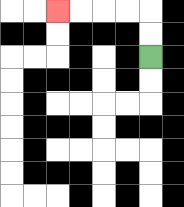{'start': '[6, 2]', 'end': '[2, 0]', 'path_directions': 'U,U,L,L,L,L', 'path_coordinates': '[[6, 2], [6, 1], [6, 0], [5, 0], [4, 0], [3, 0], [2, 0]]'}